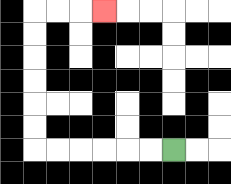{'start': '[7, 6]', 'end': '[4, 0]', 'path_directions': 'L,L,L,L,L,L,U,U,U,U,U,U,R,R,R', 'path_coordinates': '[[7, 6], [6, 6], [5, 6], [4, 6], [3, 6], [2, 6], [1, 6], [1, 5], [1, 4], [1, 3], [1, 2], [1, 1], [1, 0], [2, 0], [3, 0], [4, 0]]'}